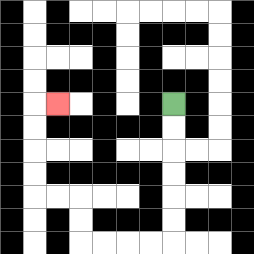{'start': '[7, 4]', 'end': '[2, 4]', 'path_directions': 'D,D,D,D,D,D,L,L,L,L,U,U,L,L,U,U,U,U,R', 'path_coordinates': '[[7, 4], [7, 5], [7, 6], [7, 7], [7, 8], [7, 9], [7, 10], [6, 10], [5, 10], [4, 10], [3, 10], [3, 9], [3, 8], [2, 8], [1, 8], [1, 7], [1, 6], [1, 5], [1, 4], [2, 4]]'}